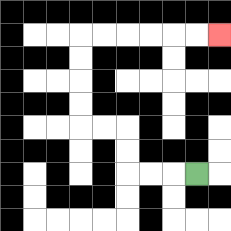{'start': '[8, 7]', 'end': '[9, 1]', 'path_directions': 'L,L,L,U,U,L,L,U,U,U,U,R,R,R,R,R,R', 'path_coordinates': '[[8, 7], [7, 7], [6, 7], [5, 7], [5, 6], [5, 5], [4, 5], [3, 5], [3, 4], [3, 3], [3, 2], [3, 1], [4, 1], [5, 1], [6, 1], [7, 1], [8, 1], [9, 1]]'}